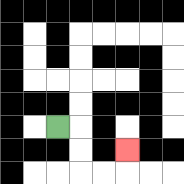{'start': '[2, 5]', 'end': '[5, 6]', 'path_directions': 'R,D,D,R,R,U', 'path_coordinates': '[[2, 5], [3, 5], [3, 6], [3, 7], [4, 7], [5, 7], [5, 6]]'}